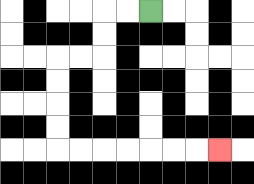{'start': '[6, 0]', 'end': '[9, 6]', 'path_directions': 'L,L,D,D,L,L,D,D,D,D,R,R,R,R,R,R,R', 'path_coordinates': '[[6, 0], [5, 0], [4, 0], [4, 1], [4, 2], [3, 2], [2, 2], [2, 3], [2, 4], [2, 5], [2, 6], [3, 6], [4, 6], [5, 6], [6, 6], [7, 6], [8, 6], [9, 6]]'}